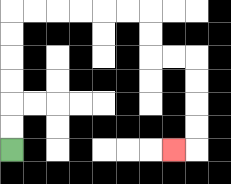{'start': '[0, 6]', 'end': '[7, 6]', 'path_directions': 'U,U,U,U,U,U,R,R,R,R,R,R,D,D,R,R,D,D,D,D,L', 'path_coordinates': '[[0, 6], [0, 5], [0, 4], [0, 3], [0, 2], [0, 1], [0, 0], [1, 0], [2, 0], [3, 0], [4, 0], [5, 0], [6, 0], [6, 1], [6, 2], [7, 2], [8, 2], [8, 3], [8, 4], [8, 5], [8, 6], [7, 6]]'}